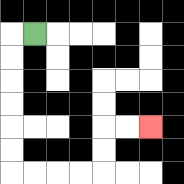{'start': '[1, 1]', 'end': '[6, 5]', 'path_directions': 'L,D,D,D,D,D,D,R,R,R,R,U,U,R,R', 'path_coordinates': '[[1, 1], [0, 1], [0, 2], [0, 3], [0, 4], [0, 5], [0, 6], [0, 7], [1, 7], [2, 7], [3, 7], [4, 7], [4, 6], [4, 5], [5, 5], [6, 5]]'}